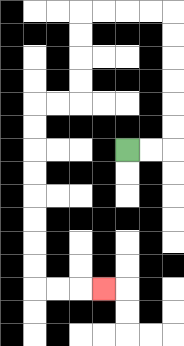{'start': '[5, 6]', 'end': '[4, 12]', 'path_directions': 'R,R,U,U,U,U,U,U,L,L,L,L,D,D,D,D,L,L,D,D,D,D,D,D,D,D,R,R,R', 'path_coordinates': '[[5, 6], [6, 6], [7, 6], [7, 5], [7, 4], [7, 3], [7, 2], [7, 1], [7, 0], [6, 0], [5, 0], [4, 0], [3, 0], [3, 1], [3, 2], [3, 3], [3, 4], [2, 4], [1, 4], [1, 5], [1, 6], [1, 7], [1, 8], [1, 9], [1, 10], [1, 11], [1, 12], [2, 12], [3, 12], [4, 12]]'}